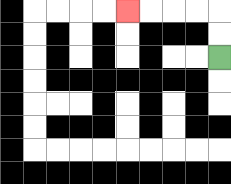{'start': '[9, 2]', 'end': '[5, 0]', 'path_directions': 'U,U,L,L,L,L', 'path_coordinates': '[[9, 2], [9, 1], [9, 0], [8, 0], [7, 0], [6, 0], [5, 0]]'}